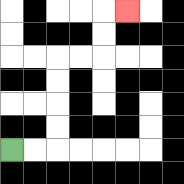{'start': '[0, 6]', 'end': '[5, 0]', 'path_directions': 'R,R,U,U,U,U,R,R,U,U,R', 'path_coordinates': '[[0, 6], [1, 6], [2, 6], [2, 5], [2, 4], [2, 3], [2, 2], [3, 2], [4, 2], [4, 1], [4, 0], [5, 0]]'}